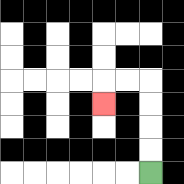{'start': '[6, 7]', 'end': '[4, 4]', 'path_directions': 'U,U,U,U,L,L,D', 'path_coordinates': '[[6, 7], [6, 6], [6, 5], [6, 4], [6, 3], [5, 3], [4, 3], [4, 4]]'}